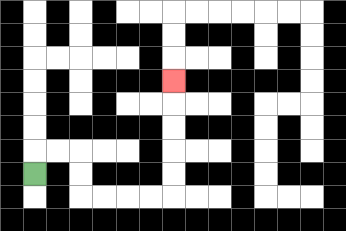{'start': '[1, 7]', 'end': '[7, 3]', 'path_directions': 'U,R,R,D,D,R,R,R,R,U,U,U,U,U', 'path_coordinates': '[[1, 7], [1, 6], [2, 6], [3, 6], [3, 7], [3, 8], [4, 8], [5, 8], [6, 8], [7, 8], [7, 7], [7, 6], [7, 5], [7, 4], [7, 3]]'}